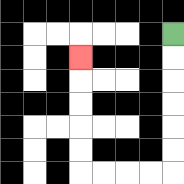{'start': '[7, 1]', 'end': '[3, 2]', 'path_directions': 'D,D,D,D,D,D,L,L,L,L,U,U,U,U,U', 'path_coordinates': '[[7, 1], [7, 2], [7, 3], [7, 4], [7, 5], [7, 6], [7, 7], [6, 7], [5, 7], [4, 7], [3, 7], [3, 6], [3, 5], [3, 4], [3, 3], [3, 2]]'}